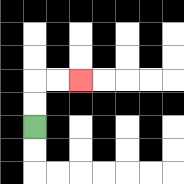{'start': '[1, 5]', 'end': '[3, 3]', 'path_directions': 'U,U,R,R', 'path_coordinates': '[[1, 5], [1, 4], [1, 3], [2, 3], [3, 3]]'}